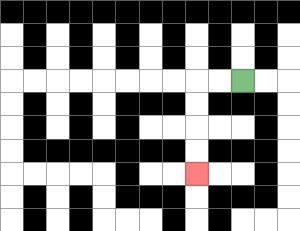{'start': '[10, 3]', 'end': '[8, 7]', 'path_directions': 'L,L,D,D,D,D', 'path_coordinates': '[[10, 3], [9, 3], [8, 3], [8, 4], [8, 5], [8, 6], [8, 7]]'}